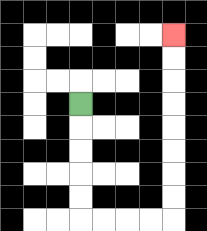{'start': '[3, 4]', 'end': '[7, 1]', 'path_directions': 'D,D,D,D,D,R,R,R,R,U,U,U,U,U,U,U,U', 'path_coordinates': '[[3, 4], [3, 5], [3, 6], [3, 7], [3, 8], [3, 9], [4, 9], [5, 9], [6, 9], [7, 9], [7, 8], [7, 7], [7, 6], [7, 5], [7, 4], [7, 3], [7, 2], [7, 1]]'}